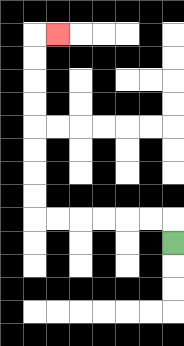{'start': '[7, 10]', 'end': '[2, 1]', 'path_directions': 'U,L,L,L,L,L,L,U,U,U,U,U,U,U,U,R', 'path_coordinates': '[[7, 10], [7, 9], [6, 9], [5, 9], [4, 9], [3, 9], [2, 9], [1, 9], [1, 8], [1, 7], [1, 6], [1, 5], [1, 4], [1, 3], [1, 2], [1, 1], [2, 1]]'}